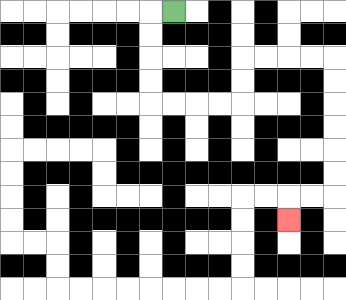{'start': '[7, 0]', 'end': '[12, 9]', 'path_directions': 'L,D,D,D,D,R,R,R,R,U,U,R,R,R,R,D,D,D,D,D,D,L,L,D', 'path_coordinates': '[[7, 0], [6, 0], [6, 1], [6, 2], [6, 3], [6, 4], [7, 4], [8, 4], [9, 4], [10, 4], [10, 3], [10, 2], [11, 2], [12, 2], [13, 2], [14, 2], [14, 3], [14, 4], [14, 5], [14, 6], [14, 7], [14, 8], [13, 8], [12, 8], [12, 9]]'}